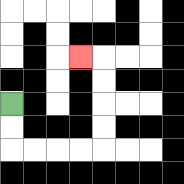{'start': '[0, 4]', 'end': '[3, 2]', 'path_directions': 'D,D,R,R,R,R,U,U,U,U,L', 'path_coordinates': '[[0, 4], [0, 5], [0, 6], [1, 6], [2, 6], [3, 6], [4, 6], [4, 5], [4, 4], [4, 3], [4, 2], [3, 2]]'}